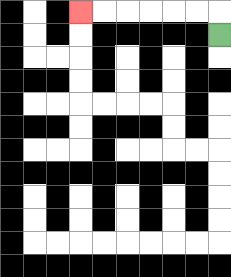{'start': '[9, 1]', 'end': '[3, 0]', 'path_directions': 'U,L,L,L,L,L,L', 'path_coordinates': '[[9, 1], [9, 0], [8, 0], [7, 0], [6, 0], [5, 0], [4, 0], [3, 0]]'}